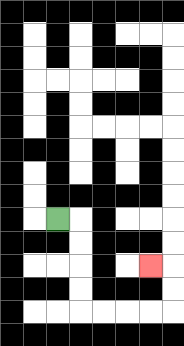{'start': '[2, 9]', 'end': '[6, 11]', 'path_directions': 'R,D,D,D,D,R,R,R,R,U,U,L', 'path_coordinates': '[[2, 9], [3, 9], [3, 10], [3, 11], [3, 12], [3, 13], [4, 13], [5, 13], [6, 13], [7, 13], [7, 12], [7, 11], [6, 11]]'}